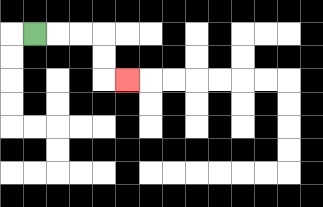{'start': '[1, 1]', 'end': '[5, 3]', 'path_directions': 'R,R,R,D,D,R', 'path_coordinates': '[[1, 1], [2, 1], [3, 1], [4, 1], [4, 2], [4, 3], [5, 3]]'}